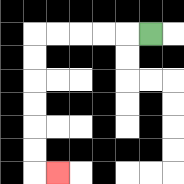{'start': '[6, 1]', 'end': '[2, 7]', 'path_directions': 'L,L,L,L,L,D,D,D,D,D,D,R', 'path_coordinates': '[[6, 1], [5, 1], [4, 1], [3, 1], [2, 1], [1, 1], [1, 2], [1, 3], [1, 4], [1, 5], [1, 6], [1, 7], [2, 7]]'}